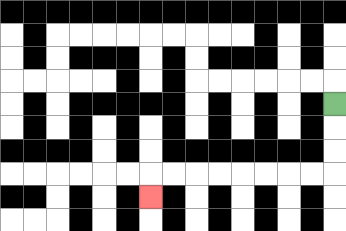{'start': '[14, 4]', 'end': '[6, 8]', 'path_directions': 'D,D,D,L,L,L,L,L,L,L,L,D', 'path_coordinates': '[[14, 4], [14, 5], [14, 6], [14, 7], [13, 7], [12, 7], [11, 7], [10, 7], [9, 7], [8, 7], [7, 7], [6, 7], [6, 8]]'}